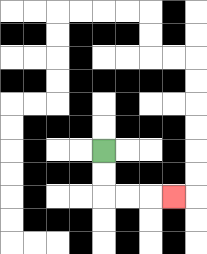{'start': '[4, 6]', 'end': '[7, 8]', 'path_directions': 'D,D,R,R,R', 'path_coordinates': '[[4, 6], [4, 7], [4, 8], [5, 8], [6, 8], [7, 8]]'}